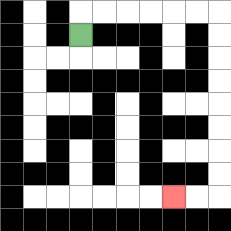{'start': '[3, 1]', 'end': '[7, 8]', 'path_directions': 'U,R,R,R,R,R,R,D,D,D,D,D,D,D,D,L,L', 'path_coordinates': '[[3, 1], [3, 0], [4, 0], [5, 0], [6, 0], [7, 0], [8, 0], [9, 0], [9, 1], [9, 2], [9, 3], [9, 4], [9, 5], [9, 6], [9, 7], [9, 8], [8, 8], [7, 8]]'}